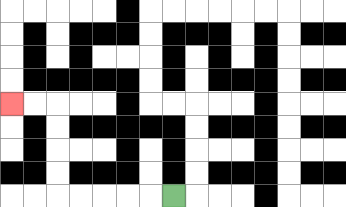{'start': '[7, 8]', 'end': '[0, 4]', 'path_directions': 'L,L,L,L,L,U,U,U,U,L,L', 'path_coordinates': '[[7, 8], [6, 8], [5, 8], [4, 8], [3, 8], [2, 8], [2, 7], [2, 6], [2, 5], [2, 4], [1, 4], [0, 4]]'}